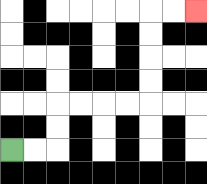{'start': '[0, 6]', 'end': '[8, 0]', 'path_directions': 'R,R,U,U,R,R,R,R,U,U,U,U,R,R', 'path_coordinates': '[[0, 6], [1, 6], [2, 6], [2, 5], [2, 4], [3, 4], [4, 4], [5, 4], [6, 4], [6, 3], [6, 2], [6, 1], [6, 0], [7, 0], [8, 0]]'}